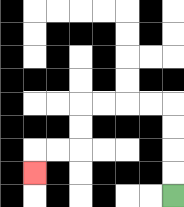{'start': '[7, 8]', 'end': '[1, 7]', 'path_directions': 'U,U,U,U,L,L,L,L,D,D,L,L,D', 'path_coordinates': '[[7, 8], [7, 7], [7, 6], [7, 5], [7, 4], [6, 4], [5, 4], [4, 4], [3, 4], [3, 5], [3, 6], [2, 6], [1, 6], [1, 7]]'}